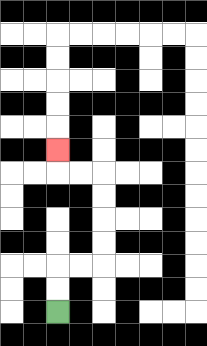{'start': '[2, 13]', 'end': '[2, 6]', 'path_directions': 'U,U,R,R,U,U,U,U,L,L,U', 'path_coordinates': '[[2, 13], [2, 12], [2, 11], [3, 11], [4, 11], [4, 10], [4, 9], [4, 8], [4, 7], [3, 7], [2, 7], [2, 6]]'}